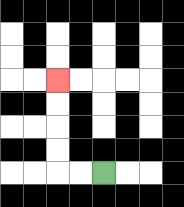{'start': '[4, 7]', 'end': '[2, 3]', 'path_directions': 'L,L,U,U,U,U', 'path_coordinates': '[[4, 7], [3, 7], [2, 7], [2, 6], [2, 5], [2, 4], [2, 3]]'}